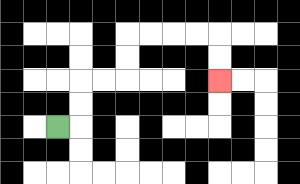{'start': '[2, 5]', 'end': '[9, 3]', 'path_directions': 'R,U,U,R,R,U,U,R,R,R,R,D,D', 'path_coordinates': '[[2, 5], [3, 5], [3, 4], [3, 3], [4, 3], [5, 3], [5, 2], [5, 1], [6, 1], [7, 1], [8, 1], [9, 1], [9, 2], [9, 3]]'}